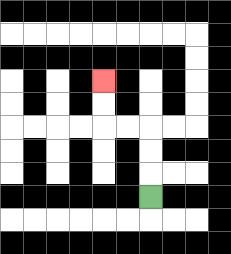{'start': '[6, 8]', 'end': '[4, 3]', 'path_directions': 'U,U,U,L,L,U,U', 'path_coordinates': '[[6, 8], [6, 7], [6, 6], [6, 5], [5, 5], [4, 5], [4, 4], [4, 3]]'}